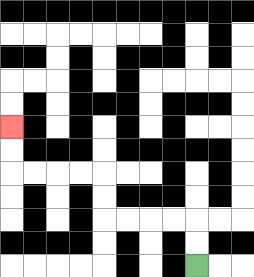{'start': '[8, 11]', 'end': '[0, 5]', 'path_directions': 'U,U,L,L,L,L,U,U,L,L,L,L,U,U', 'path_coordinates': '[[8, 11], [8, 10], [8, 9], [7, 9], [6, 9], [5, 9], [4, 9], [4, 8], [4, 7], [3, 7], [2, 7], [1, 7], [0, 7], [0, 6], [0, 5]]'}